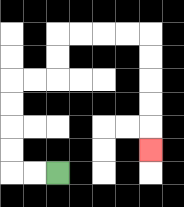{'start': '[2, 7]', 'end': '[6, 6]', 'path_directions': 'L,L,U,U,U,U,R,R,U,U,R,R,R,R,D,D,D,D,D', 'path_coordinates': '[[2, 7], [1, 7], [0, 7], [0, 6], [0, 5], [0, 4], [0, 3], [1, 3], [2, 3], [2, 2], [2, 1], [3, 1], [4, 1], [5, 1], [6, 1], [6, 2], [6, 3], [6, 4], [6, 5], [6, 6]]'}